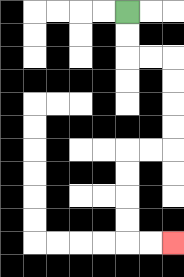{'start': '[5, 0]', 'end': '[7, 10]', 'path_directions': 'D,D,R,R,D,D,D,D,L,L,D,D,D,D,R,R', 'path_coordinates': '[[5, 0], [5, 1], [5, 2], [6, 2], [7, 2], [7, 3], [7, 4], [7, 5], [7, 6], [6, 6], [5, 6], [5, 7], [5, 8], [5, 9], [5, 10], [6, 10], [7, 10]]'}